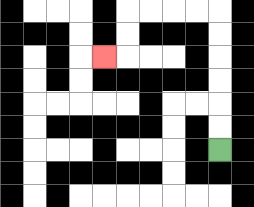{'start': '[9, 6]', 'end': '[4, 2]', 'path_directions': 'U,U,U,U,U,U,L,L,L,L,D,D,L', 'path_coordinates': '[[9, 6], [9, 5], [9, 4], [9, 3], [9, 2], [9, 1], [9, 0], [8, 0], [7, 0], [6, 0], [5, 0], [5, 1], [5, 2], [4, 2]]'}